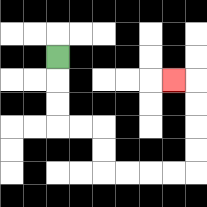{'start': '[2, 2]', 'end': '[7, 3]', 'path_directions': 'D,D,D,R,R,D,D,R,R,R,R,U,U,U,U,L', 'path_coordinates': '[[2, 2], [2, 3], [2, 4], [2, 5], [3, 5], [4, 5], [4, 6], [4, 7], [5, 7], [6, 7], [7, 7], [8, 7], [8, 6], [8, 5], [8, 4], [8, 3], [7, 3]]'}